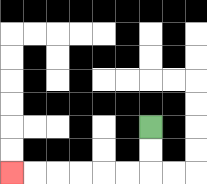{'start': '[6, 5]', 'end': '[0, 7]', 'path_directions': 'D,D,L,L,L,L,L,L', 'path_coordinates': '[[6, 5], [6, 6], [6, 7], [5, 7], [4, 7], [3, 7], [2, 7], [1, 7], [0, 7]]'}